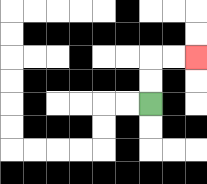{'start': '[6, 4]', 'end': '[8, 2]', 'path_directions': 'U,U,R,R', 'path_coordinates': '[[6, 4], [6, 3], [6, 2], [7, 2], [8, 2]]'}